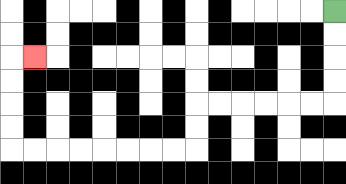{'start': '[14, 0]', 'end': '[1, 2]', 'path_directions': 'D,D,D,D,L,L,L,L,L,L,D,D,L,L,L,L,L,L,L,L,U,U,U,U,R', 'path_coordinates': '[[14, 0], [14, 1], [14, 2], [14, 3], [14, 4], [13, 4], [12, 4], [11, 4], [10, 4], [9, 4], [8, 4], [8, 5], [8, 6], [7, 6], [6, 6], [5, 6], [4, 6], [3, 6], [2, 6], [1, 6], [0, 6], [0, 5], [0, 4], [0, 3], [0, 2], [1, 2]]'}